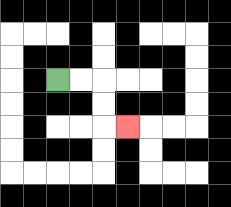{'start': '[2, 3]', 'end': '[5, 5]', 'path_directions': 'R,R,D,D,R', 'path_coordinates': '[[2, 3], [3, 3], [4, 3], [4, 4], [4, 5], [5, 5]]'}